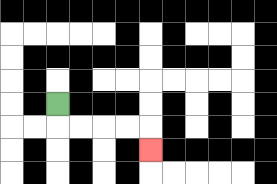{'start': '[2, 4]', 'end': '[6, 6]', 'path_directions': 'D,R,R,R,R,D', 'path_coordinates': '[[2, 4], [2, 5], [3, 5], [4, 5], [5, 5], [6, 5], [6, 6]]'}